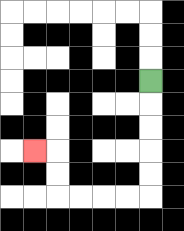{'start': '[6, 3]', 'end': '[1, 6]', 'path_directions': 'D,D,D,D,D,L,L,L,L,U,U,L', 'path_coordinates': '[[6, 3], [6, 4], [6, 5], [6, 6], [6, 7], [6, 8], [5, 8], [4, 8], [3, 8], [2, 8], [2, 7], [2, 6], [1, 6]]'}